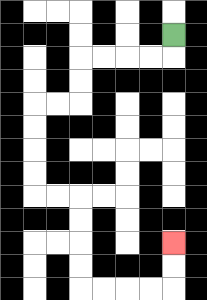{'start': '[7, 1]', 'end': '[7, 10]', 'path_directions': 'D,L,L,L,L,D,D,L,L,D,D,D,D,R,R,D,D,D,D,R,R,R,R,U,U', 'path_coordinates': '[[7, 1], [7, 2], [6, 2], [5, 2], [4, 2], [3, 2], [3, 3], [3, 4], [2, 4], [1, 4], [1, 5], [1, 6], [1, 7], [1, 8], [2, 8], [3, 8], [3, 9], [3, 10], [3, 11], [3, 12], [4, 12], [5, 12], [6, 12], [7, 12], [7, 11], [7, 10]]'}